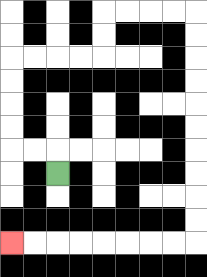{'start': '[2, 7]', 'end': '[0, 10]', 'path_directions': 'U,L,L,U,U,U,U,R,R,R,R,U,U,R,R,R,R,D,D,D,D,D,D,D,D,D,D,L,L,L,L,L,L,L,L', 'path_coordinates': '[[2, 7], [2, 6], [1, 6], [0, 6], [0, 5], [0, 4], [0, 3], [0, 2], [1, 2], [2, 2], [3, 2], [4, 2], [4, 1], [4, 0], [5, 0], [6, 0], [7, 0], [8, 0], [8, 1], [8, 2], [8, 3], [8, 4], [8, 5], [8, 6], [8, 7], [8, 8], [8, 9], [8, 10], [7, 10], [6, 10], [5, 10], [4, 10], [3, 10], [2, 10], [1, 10], [0, 10]]'}